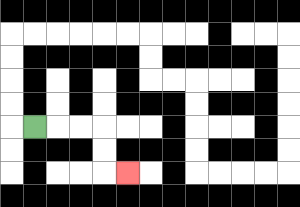{'start': '[1, 5]', 'end': '[5, 7]', 'path_directions': 'R,R,R,D,D,R', 'path_coordinates': '[[1, 5], [2, 5], [3, 5], [4, 5], [4, 6], [4, 7], [5, 7]]'}